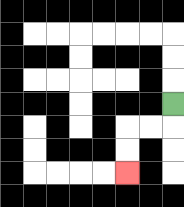{'start': '[7, 4]', 'end': '[5, 7]', 'path_directions': 'D,L,L,D,D', 'path_coordinates': '[[7, 4], [7, 5], [6, 5], [5, 5], [5, 6], [5, 7]]'}